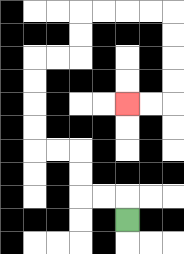{'start': '[5, 9]', 'end': '[5, 4]', 'path_directions': 'U,L,L,U,U,L,L,U,U,U,U,R,R,U,U,R,R,R,R,D,D,D,D,L,L', 'path_coordinates': '[[5, 9], [5, 8], [4, 8], [3, 8], [3, 7], [3, 6], [2, 6], [1, 6], [1, 5], [1, 4], [1, 3], [1, 2], [2, 2], [3, 2], [3, 1], [3, 0], [4, 0], [5, 0], [6, 0], [7, 0], [7, 1], [7, 2], [7, 3], [7, 4], [6, 4], [5, 4]]'}